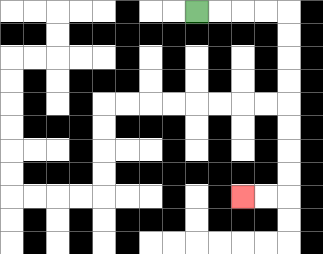{'start': '[8, 0]', 'end': '[10, 8]', 'path_directions': 'R,R,R,R,D,D,D,D,D,D,D,D,L,L', 'path_coordinates': '[[8, 0], [9, 0], [10, 0], [11, 0], [12, 0], [12, 1], [12, 2], [12, 3], [12, 4], [12, 5], [12, 6], [12, 7], [12, 8], [11, 8], [10, 8]]'}